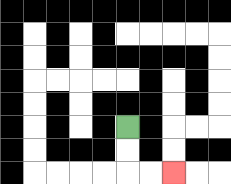{'start': '[5, 5]', 'end': '[7, 7]', 'path_directions': 'D,D,R,R', 'path_coordinates': '[[5, 5], [5, 6], [5, 7], [6, 7], [7, 7]]'}